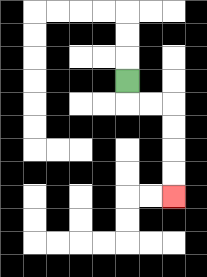{'start': '[5, 3]', 'end': '[7, 8]', 'path_directions': 'D,R,R,D,D,D,D', 'path_coordinates': '[[5, 3], [5, 4], [6, 4], [7, 4], [7, 5], [7, 6], [7, 7], [7, 8]]'}